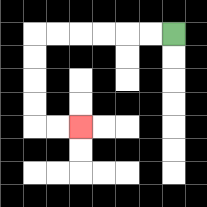{'start': '[7, 1]', 'end': '[3, 5]', 'path_directions': 'L,L,L,L,L,L,D,D,D,D,R,R', 'path_coordinates': '[[7, 1], [6, 1], [5, 1], [4, 1], [3, 1], [2, 1], [1, 1], [1, 2], [1, 3], [1, 4], [1, 5], [2, 5], [3, 5]]'}